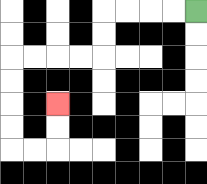{'start': '[8, 0]', 'end': '[2, 4]', 'path_directions': 'L,L,L,L,D,D,L,L,L,L,D,D,D,D,R,R,U,U', 'path_coordinates': '[[8, 0], [7, 0], [6, 0], [5, 0], [4, 0], [4, 1], [4, 2], [3, 2], [2, 2], [1, 2], [0, 2], [0, 3], [0, 4], [0, 5], [0, 6], [1, 6], [2, 6], [2, 5], [2, 4]]'}